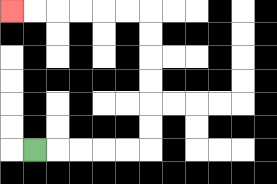{'start': '[1, 6]', 'end': '[0, 0]', 'path_directions': 'R,R,R,R,R,U,U,U,U,U,U,L,L,L,L,L,L', 'path_coordinates': '[[1, 6], [2, 6], [3, 6], [4, 6], [5, 6], [6, 6], [6, 5], [6, 4], [6, 3], [6, 2], [6, 1], [6, 0], [5, 0], [4, 0], [3, 0], [2, 0], [1, 0], [0, 0]]'}